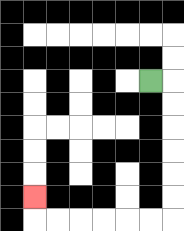{'start': '[6, 3]', 'end': '[1, 8]', 'path_directions': 'R,D,D,D,D,D,D,L,L,L,L,L,L,U', 'path_coordinates': '[[6, 3], [7, 3], [7, 4], [7, 5], [7, 6], [7, 7], [7, 8], [7, 9], [6, 9], [5, 9], [4, 9], [3, 9], [2, 9], [1, 9], [1, 8]]'}